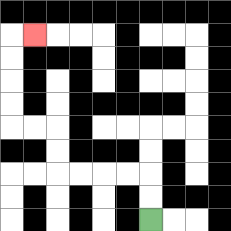{'start': '[6, 9]', 'end': '[1, 1]', 'path_directions': 'U,U,L,L,L,L,U,U,L,L,U,U,U,U,R', 'path_coordinates': '[[6, 9], [6, 8], [6, 7], [5, 7], [4, 7], [3, 7], [2, 7], [2, 6], [2, 5], [1, 5], [0, 5], [0, 4], [0, 3], [0, 2], [0, 1], [1, 1]]'}